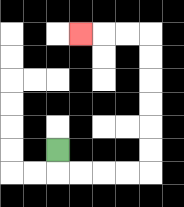{'start': '[2, 6]', 'end': '[3, 1]', 'path_directions': 'D,R,R,R,R,U,U,U,U,U,U,L,L,L', 'path_coordinates': '[[2, 6], [2, 7], [3, 7], [4, 7], [5, 7], [6, 7], [6, 6], [6, 5], [6, 4], [6, 3], [6, 2], [6, 1], [5, 1], [4, 1], [3, 1]]'}